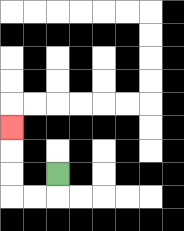{'start': '[2, 7]', 'end': '[0, 5]', 'path_directions': 'D,L,L,U,U,U', 'path_coordinates': '[[2, 7], [2, 8], [1, 8], [0, 8], [0, 7], [0, 6], [0, 5]]'}